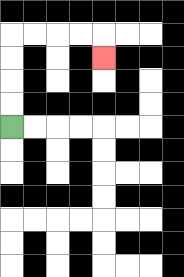{'start': '[0, 5]', 'end': '[4, 2]', 'path_directions': 'U,U,U,U,R,R,R,R,D', 'path_coordinates': '[[0, 5], [0, 4], [0, 3], [0, 2], [0, 1], [1, 1], [2, 1], [3, 1], [4, 1], [4, 2]]'}